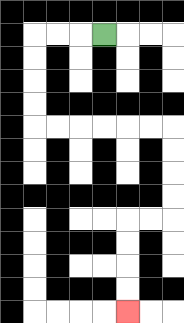{'start': '[4, 1]', 'end': '[5, 13]', 'path_directions': 'L,L,L,D,D,D,D,R,R,R,R,R,R,D,D,D,D,L,L,D,D,D,D', 'path_coordinates': '[[4, 1], [3, 1], [2, 1], [1, 1], [1, 2], [1, 3], [1, 4], [1, 5], [2, 5], [3, 5], [4, 5], [5, 5], [6, 5], [7, 5], [7, 6], [7, 7], [7, 8], [7, 9], [6, 9], [5, 9], [5, 10], [5, 11], [5, 12], [5, 13]]'}